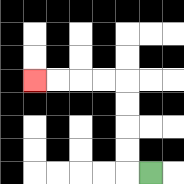{'start': '[6, 7]', 'end': '[1, 3]', 'path_directions': 'L,U,U,U,U,L,L,L,L', 'path_coordinates': '[[6, 7], [5, 7], [5, 6], [5, 5], [5, 4], [5, 3], [4, 3], [3, 3], [2, 3], [1, 3]]'}